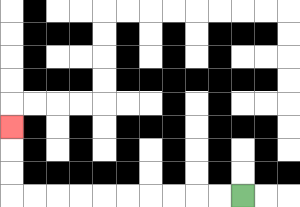{'start': '[10, 8]', 'end': '[0, 5]', 'path_directions': 'L,L,L,L,L,L,L,L,L,L,U,U,U', 'path_coordinates': '[[10, 8], [9, 8], [8, 8], [7, 8], [6, 8], [5, 8], [4, 8], [3, 8], [2, 8], [1, 8], [0, 8], [0, 7], [0, 6], [0, 5]]'}